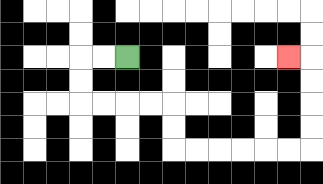{'start': '[5, 2]', 'end': '[12, 2]', 'path_directions': 'L,L,D,D,R,R,R,R,D,D,R,R,R,R,R,R,U,U,U,U,L', 'path_coordinates': '[[5, 2], [4, 2], [3, 2], [3, 3], [3, 4], [4, 4], [5, 4], [6, 4], [7, 4], [7, 5], [7, 6], [8, 6], [9, 6], [10, 6], [11, 6], [12, 6], [13, 6], [13, 5], [13, 4], [13, 3], [13, 2], [12, 2]]'}